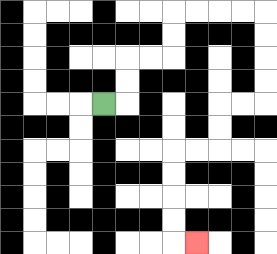{'start': '[4, 4]', 'end': '[8, 10]', 'path_directions': 'R,U,U,R,R,U,U,R,R,R,R,D,D,D,D,L,L,D,D,L,L,D,D,D,D,R', 'path_coordinates': '[[4, 4], [5, 4], [5, 3], [5, 2], [6, 2], [7, 2], [7, 1], [7, 0], [8, 0], [9, 0], [10, 0], [11, 0], [11, 1], [11, 2], [11, 3], [11, 4], [10, 4], [9, 4], [9, 5], [9, 6], [8, 6], [7, 6], [7, 7], [7, 8], [7, 9], [7, 10], [8, 10]]'}